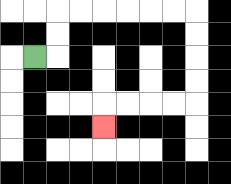{'start': '[1, 2]', 'end': '[4, 5]', 'path_directions': 'R,U,U,R,R,R,R,R,R,D,D,D,D,L,L,L,L,D', 'path_coordinates': '[[1, 2], [2, 2], [2, 1], [2, 0], [3, 0], [4, 0], [5, 0], [6, 0], [7, 0], [8, 0], [8, 1], [8, 2], [8, 3], [8, 4], [7, 4], [6, 4], [5, 4], [4, 4], [4, 5]]'}